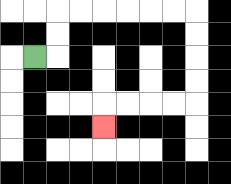{'start': '[1, 2]', 'end': '[4, 5]', 'path_directions': 'R,U,U,R,R,R,R,R,R,D,D,D,D,L,L,L,L,D', 'path_coordinates': '[[1, 2], [2, 2], [2, 1], [2, 0], [3, 0], [4, 0], [5, 0], [6, 0], [7, 0], [8, 0], [8, 1], [8, 2], [8, 3], [8, 4], [7, 4], [6, 4], [5, 4], [4, 4], [4, 5]]'}